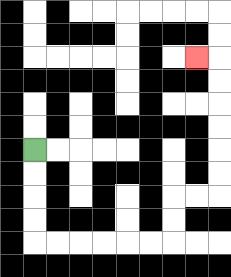{'start': '[1, 6]', 'end': '[8, 2]', 'path_directions': 'D,D,D,D,R,R,R,R,R,R,U,U,R,R,U,U,U,U,U,U,L', 'path_coordinates': '[[1, 6], [1, 7], [1, 8], [1, 9], [1, 10], [2, 10], [3, 10], [4, 10], [5, 10], [6, 10], [7, 10], [7, 9], [7, 8], [8, 8], [9, 8], [9, 7], [9, 6], [9, 5], [9, 4], [9, 3], [9, 2], [8, 2]]'}